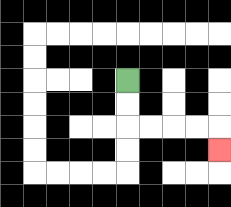{'start': '[5, 3]', 'end': '[9, 6]', 'path_directions': 'D,D,R,R,R,R,D', 'path_coordinates': '[[5, 3], [5, 4], [5, 5], [6, 5], [7, 5], [8, 5], [9, 5], [9, 6]]'}